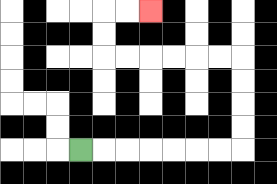{'start': '[3, 6]', 'end': '[6, 0]', 'path_directions': 'R,R,R,R,R,R,R,U,U,U,U,L,L,L,L,L,L,U,U,R,R', 'path_coordinates': '[[3, 6], [4, 6], [5, 6], [6, 6], [7, 6], [8, 6], [9, 6], [10, 6], [10, 5], [10, 4], [10, 3], [10, 2], [9, 2], [8, 2], [7, 2], [6, 2], [5, 2], [4, 2], [4, 1], [4, 0], [5, 0], [6, 0]]'}